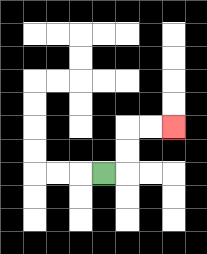{'start': '[4, 7]', 'end': '[7, 5]', 'path_directions': 'R,U,U,R,R', 'path_coordinates': '[[4, 7], [5, 7], [5, 6], [5, 5], [6, 5], [7, 5]]'}